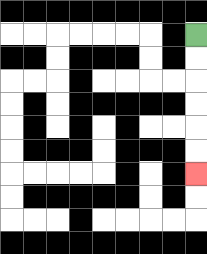{'start': '[8, 1]', 'end': '[8, 7]', 'path_directions': 'D,D,D,D,D,D', 'path_coordinates': '[[8, 1], [8, 2], [8, 3], [8, 4], [8, 5], [8, 6], [8, 7]]'}